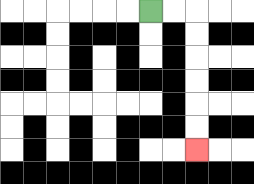{'start': '[6, 0]', 'end': '[8, 6]', 'path_directions': 'R,R,D,D,D,D,D,D', 'path_coordinates': '[[6, 0], [7, 0], [8, 0], [8, 1], [8, 2], [8, 3], [8, 4], [8, 5], [8, 6]]'}